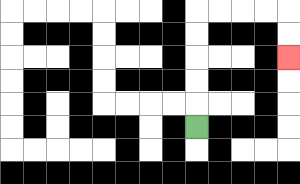{'start': '[8, 5]', 'end': '[12, 2]', 'path_directions': 'U,U,U,U,U,R,R,R,R,D,D', 'path_coordinates': '[[8, 5], [8, 4], [8, 3], [8, 2], [8, 1], [8, 0], [9, 0], [10, 0], [11, 0], [12, 0], [12, 1], [12, 2]]'}